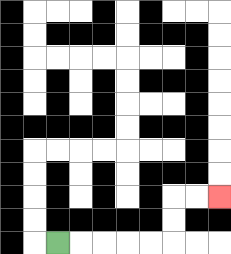{'start': '[2, 10]', 'end': '[9, 8]', 'path_directions': 'R,R,R,R,R,U,U,R,R', 'path_coordinates': '[[2, 10], [3, 10], [4, 10], [5, 10], [6, 10], [7, 10], [7, 9], [7, 8], [8, 8], [9, 8]]'}